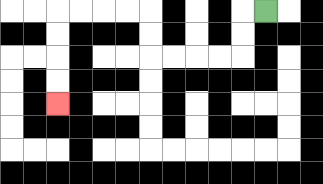{'start': '[11, 0]', 'end': '[2, 4]', 'path_directions': 'L,D,D,L,L,L,L,U,U,L,L,L,L,D,D,D,D', 'path_coordinates': '[[11, 0], [10, 0], [10, 1], [10, 2], [9, 2], [8, 2], [7, 2], [6, 2], [6, 1], [6, 0], [5, 0], [4, 0], [3, 0], [2, 0], [2, 1], [2, 2], [2, 3], [2, 4]]'}